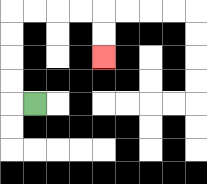{'start': '[1, 4]', 'end': '[4, 2]', 'path_directions': 'L,U,U,U,U,R,R,R,R,D,D', 'path_coordinates': '[[1, 4], [0, 4], [0, 3], [0, 2], [0, 1], [0, 0], [1, 0], [2, 0], [3, 0], [4, 0], [4, 1], [4, 2]]'}